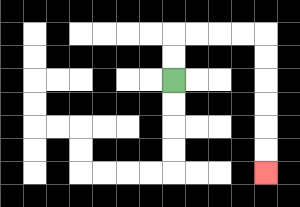{'start': '[7, 3]', 'end': '[11, 7]', 'path_directions': 'U,U,R,R,R,R,D,D,D,D,D,D', 'path_coordinates': '[[7, 3], [7, 2], [7, 1], [8, 1], [9, 1], [10, 1], [11, 1], [11, 2], [11, 3], [11, 4], [11, 5], [11, 6], [11, 7]]'}